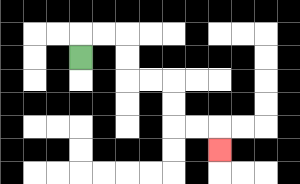{'start': '[3, 2]', 'end': '[9, 6]', 'path_directions': 'U,R,R,D,D,R,R,D,D,R,R,D', 'path_coordinates': '[[3, 2], [3, 1], [4, 1], [5, 1], [5, 2], [5, 3], [6, 3], [7, 3], [7, 4], [7, 5], [8, 5], [9, 5], [9, 6]]'}